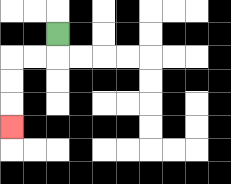{'start': '[2, 1]', 'end': '[0, 5]', 'path_directions': 'D,L,L,D,D,D', 'path_coordinates': '[[2, 1], [2, 2], [1, 2], [0, 2], [0, 3], [0, 4], [0, 5]]'}